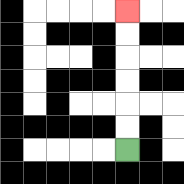{'start': '[5, 6]', 'end': '[5, 0]', 'path_directions': 'U,U,U,U,U,U', 'path_coordinates': '[[5, 6], [5, 5], [5, 4], [5, 3], [5, 2], [5, 1], [5, 0]]'}